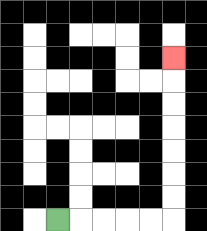{'start': '[2, 9]', 'end': '[7, 2]', 'path_directions': 'R,R,R,R,R,U,U,U,U,U,U,U', 'path_coordinates': '[[2, 9], [3, 9], [4, 9], [5, 9], [6, 9], [7, 9], [7, 8], [7, 7], [7, 6], [7, 5], [7, 4], [7, 3], [7, 2]]'}